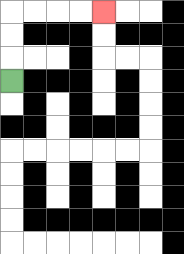{'start': '[0, 3]', 'end': '[4, 0]', 'path_directions': 'U,U,U,R,R,R,R', 'path_coordinates': '[[0, 3], [0, 2], [0, 1], [0, 0], [1, 0], [2, 0], [3, 0], [4, 0]]'}